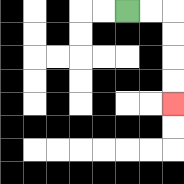{'start': '[5, 0]', 'end': '[7, 4]', 'path_directions': 'R,R,D,D,D,D', 'path_coordinates': '[[5, 0], [6, 0], [7, 0], [7, 1], [7, 2], [7, 3], [7, 4]]'}